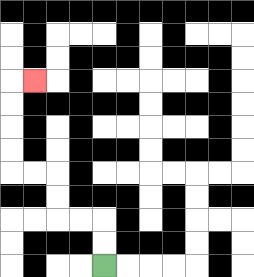{'start': '[4, 11]', 'end': '[1, 3]', 'path_directions': 'U,U,L,L,U,U,L,L,U,U,U,U,R', 'path_coordinates': '[[4, 11], [4, 10], [4, 9], [3, 9], [2, 9], [2, 8], [2, 7], [1, 7], [0, 7], [0, 6], [0, 5], [0, 4], [0, 3], [1, 3]]'}